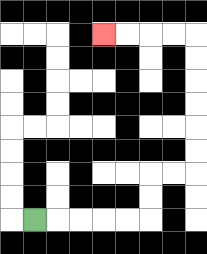{'start': '[1, 9]', 'end': '[4, 1]', 'path_directions': 'R,R,R,R,R,U,U,R,R,U,U,U,U,U,U,L,L,L,L', 'path_coordinates': '[[1, 9], [2, 9], [3, 9], [4, 9], [5, 9], [6, 9], [6, 8], [6, 7], [7, 7], [8, 7], [8, 6], [8, 5], [8, 4], [8, 3], [8, 2], [8, 1], [7, 1], [6, 1], [5, 1], [4, 1]]'}